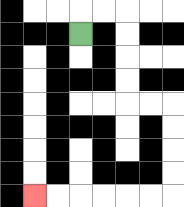{'start': '[3, 1]', 'end': '[1, 8]', 'path_directions': 'U,R,R,D,D,D,D,R,R,D,D,D,D,L,L,L,L,L,L', 'path_coordinates': '[[3, 1], [3, 0], [4, 0], [5, 0], [5, 1], [5, 2], [5, 3], [5, 4], [6, 4], [7, 4], [7, 5], [7, 6], [7, 7], [7, 8], [6, 8], [5, 8], [4, 8], [3, 8], [2, 8], [1, 8]]'}